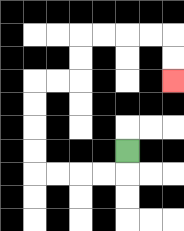{'start': '[5, 6]', 'end': '[7, 3]', 'path_directions': 'D,L,L,L,L,U,U,U,U,R,R,U,U,R,R,R,R,D,D', 'path_coordinates': '[[5, 6], [5, 7], [4, 7], [3, 7], [2, 7], [1, 7], [1, 6], [1, 5], [1, 4], [1, 3], [2, 3], [3, 3], [3, 2], [3, 1], [4, 1], [5, 1], [6, 1], [7, 1], [7, 2], [7, 3]]'}